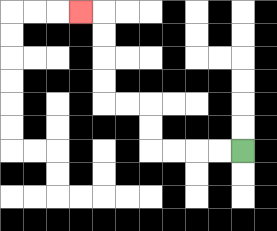{'start': '[10, 6]', 'end': '[3, 0]', 'path_directions': 'L,L,L,L,U,U,L,L,U,U,U,U,L', 'path_coordinates': '[[10, 6], [9, 6], [8, 6], [7, 6], [6, 6], [6, 5], [6, 4], [5, 4], [4, 4], [4, 3], [4, 2], [4, 1], [4, 0], [3, 0]]'}